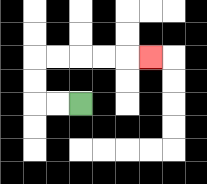{'start': '[3, 4]', 'end': '[6, 2]', 'path_directions': 'L,L,U,U,R,R,R,R,R', 'path_coordinates': '[[3, 4], [2, 4], [1, 4], [1, 3], [1, 2], [2, 2], [3, 2], [4, 2], [5, 2], [6, 2]]'}